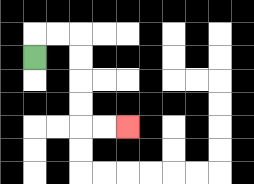{'start': '[1, 2]', 'end': '[5, 5]', 'path_directions': 'U,R,R,D,D,D,D,R,R', 'path_coordinates': '[[1, 2], [1, 1], [2, 1], [3, 1], [3, 2], [3, 3], [3, 4], [3, 5], [4, 5], [5, 5]]'}